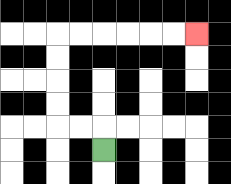{'start': '[4, 6]', 'end': '[8, 1]', 'path_directions': 'U,L,L,U,U,U,U,R,R,R,R,R,R', 'path_coordinates': '[[4, 6], [4, 5], [3, 5], [2, 5], [2, 4], [2, 3], [2, 2], [2, 1], [3, 1], [4, 1], [5, 1], [6, 1], [7, 1], [8, 1]]'}